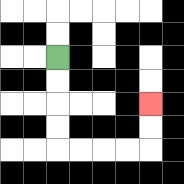{'start': '[2, 2]', 'end': '[6, 4]', 'path_directions': 'D,D,D,D,R,R,R,R,U,U', 'path_coordinates': '[[2, 2], [2, 3], [2, 4], [2, 5], [2, 6], [3, 6], [4, 6], [5, 6], [6, 6], [6, 5], [6, 4]]'}